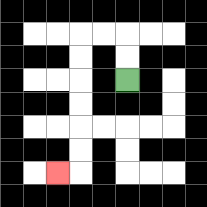{'start': '[5, 3]', 'end': '[2, 7]', 'path_directions': 'U,U,L,L,D,D,D,D,D,D,L', 'path_coordinates': '[[5, 3], [5, 2], [5, 1], [4, 1], [3, 1], [3, 2], [3, 3], [3, 4], [3, 5], [3, 6], [3, 7], [2, 7]]'}